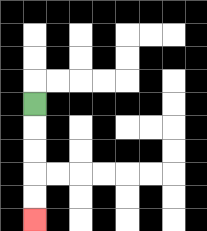{'start': '[1, 4]', 'end': '[1, 9]', 'path_directions': 'D,D,D,D,D', 'path_coordinates': '[[1, 4], [1, 5], [1, 6], [1, 7], [1, 8], [1, 9]]'}